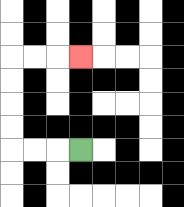{'start': '[3, 6]', 'end': '[3, 2]', 'path_directions': 'L,L,L,U,U,U,U,R,R,R', 'path_coordinates': '[[3, 6], [2, 6], [1, 6], [0, 6], [0, 5], [0, 4], [0, 3], [0, 2], [1, 2], [2, 2], [3, 2]]'}